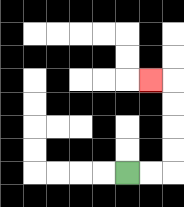{'start': '[5, 7]', 'end': '[6, 3]', 'path_directions': 'R,R,U,U,U,U,L', 'path_coordinates': '[[5, 7], [6, 7], [7, 7], [7, 6], [7, 5], [7, 4], [7, 3], [6, 3]]'}